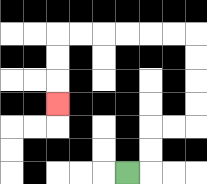{'start': '[5, 7]', 'end': '[2, 4]', 'path_directions': 'R,U,U,R,R,U,U,U,U,L,L,L,L,L,L,D,D,D', 'path_coordinates': '[[5, 7], [6, 7], [6, 6], [6, 5], [7, 5], [8, 5], [8, 4], [8, 3], [8, 2], [8, 1], [7, 1], [6, 1], [5, 1], [4, 1], [3, 1], [2, 1], [2, 2], [2, 3], [2, 4]]'}